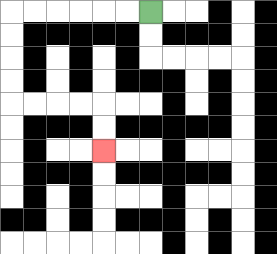{'start': '[6, 0]', 'end': '[4, 6]', 'path_directions': 'L,L,L,L,L,L,D,D,D,D,R,R,R,R,D,D', 'path_coordinates': '[[6, 0], [5, 0], [4, 0], [3, 0], [2, 0], [1, 0], [0, 0], [0, 1], [0, 2], [0, 3], [0, 4], [1, 4], [2, 4], [3, 4], [4, 4], [4, 5], [4, 6]]'}